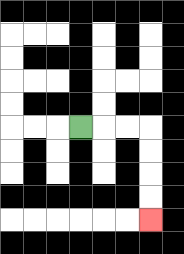{'start': '[3, 5]', 'end': '[6, 9]', 'path_directions': 'R,R,R,D,D,D,D', 'path_coordinates': '[[3, 5], [4, 5], [5, 5], [6, 5], [6, 6], [6, 7], [6, 8], [6, 9]]'}